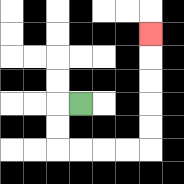{'start': '[3, 4]', 'end': '[6, 1]', 'path_directions': 'L,D,D,R,R,R,R,U,U,U,U,U', 'path_coordinates': '[[3, 4], [2, 4], [2, 5], [2, 6], [3, 6], [4, 6], [5, 6], [6, 6], [6, 5], [6, 4], [6, 3], [6, 2], [6, 1]]'}